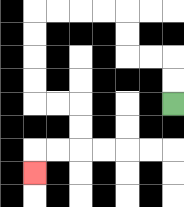{'start': '[7, 4]', 'end': '[1, 7]', 'path_directions': 'U,U,L,L,U,U,L,L,L,L,D,D,D,D,R,R,D,D,L,L,D', 'path_coordinates': '[[7, 4], [7, 3], [7, 2], [6, 2], [5, 2], [5, 1], [5, 0], [4, 0], [3, 0], [2, 0], [1, 0], [1, 1], [1, 2], [1, 3], [1, 4], [2, 4], [3, 4], [3, 5], [3, 6], [2, 6], [1, 6], [1, 7]]'}